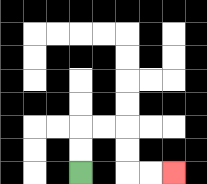{'start': '[3, 7]', 'end': '[7, 7]', 'path_directions': 'U,U,R,R,D,D,R,R', 'path_coordinates': '[[3, 7], [3, 6], [3, 5], [4, 5], [5, 5], [5, 6], [5, 7], [6, 7], [7, 7]]'}